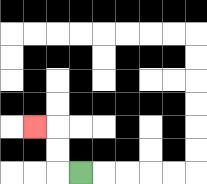{'start': '[3, 7]', 'end': '[1, 5]', 'path_directions': 'L,U,U,L', 'path_coordinates': '[[3, 7], [2, 7], [2, 6], [2, 5], [1, 5]]'}